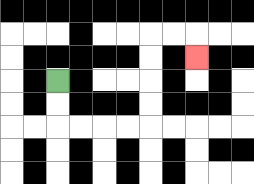{'start': '[2, 3]', 'end': '[8, 2]', 'path_directions': 'D,D,R,R,R,R,U,U,U,U,R,R,D', 'path_coordinates': '[[2, 3], [2, 4], [2, 5], [3, 5], [4, 5], [5, 5], [6, 5], [6, 4], [6, 3], [6, 2], [6, 1], [7, 1], [8, 1], [8, 2]]'}